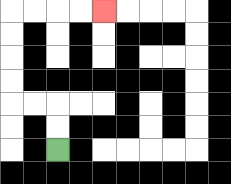{'start': '[2, 6]', 'end': '[4, 0]', 'path_directions': 'U,U,L,L,U,U,U,U,R,R,R,R', 'path_coordinates': '[[2, 6], [2, 5], [2, 4], [1, 4], [0, 4], [0, 3], [0, 2], [0, 1], [0, 0], [1, 0], [2, 0], [3, 0], [4, 0]]'}